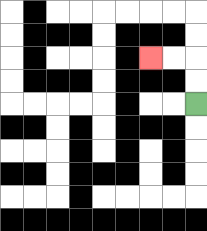{'start': '[8, 4]', 'end': '[6, 2]', 'path_directions': 'U,U,L,L', 'path_coordinates': '[[8, 4], [8, 3], [8, 2], [7, 2], [6, 2]]'}